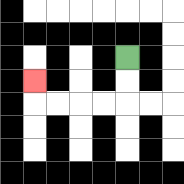{'start': '[5, 2]', 'end': '[1, 3]', 'path_directions': 'D,D,L,L,L,L,U', 'path_coordinates': '[[5, 2], [5, 3], [5, 4], [4, 4], [3, 4], [2, 4], [1, 4], [1, 3]]'}